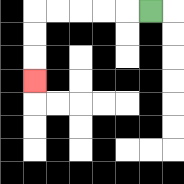{'start': '[6, 0]', 'end': '[1, 3]', 'path_directions': 'L,L,L,L,L,D,D,D', 'path_coordinates': '[[6, 0], [5, 0], [4, 0], [3, 0], [2, 0], [1, 0], [1, 1], [1, 2], [1, 3]]'}